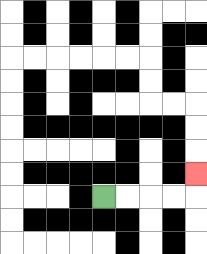{'start': '[4, 8]', 'end': '[8, 7]', 'path_directions': 'R,R,R,R,U', 'path_coordinates': '[[4, 8], [5, 8], [6, 8], [7, 8], [8, 8], [8, 7]]'}